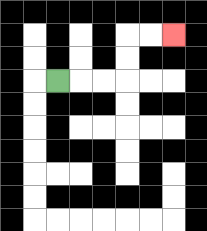{'start': '[2, 3]', 'end': '[7, 1]', 'path_directions': 'R,R,R,U,U,R,R', 'path_coordinates': '[[2, 3], [3, 3], [4, 3], [5, 3], [5, 2], [5, 1], [6, 1], [7, 1]]'}